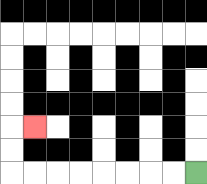{'start': '[8, 7]', 'end': '[1, 5]', 'path_directions': 'L,L,L,L,L,L,L,L,U,U,R', 'path_coordinates': '[[8, 7], [7, 7], [6, 7], [5, 7], [4, 7], [3, 7], [2, 7], [1, 7], [0, 7], [0, 6], [0, 5], [1, 5]]'}